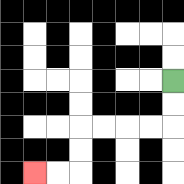{'start': '[7, 3]', 'end': '[1, 7]', 'path_directions': 'D,D,L,L,L,L,D,D,L,L', 'path_coordinates': '[[7, 3], [7, 4], [7, 5], [6, 5], [5, 5], [4, 5], [3, 5], [3, 6], [3, 7], [2, 7], [1, 7]]'}